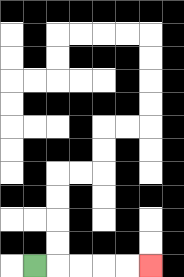{'start': '[1, 11]', 'end': '[6, 11]', 'path_directions': 'R,R,R,R,R', 'path_coordinates': '[[1, 11], [2, 11], [3, 11], [4, 11], [5, 11], [6, 11]]'}